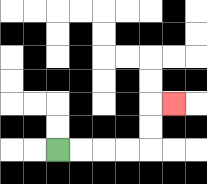{'start': '[2, 6]', 'end': '[7, 4]', 'path_directions': 'R,R,R,R,U,U,R', 'path_coordinates': '[[2, 6], [3, 6], [4, 6], [5, 6], [6, 6], [6, 5], [6, 4], [7, 4]]'}